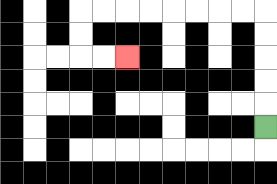{'start': '[11, 5]', 'end': '[5, 2]', 'path_directions': 'U,U,U,U,U,L,L,L,L,L,L,L,L,D,D,R,R', 'path_coordinates': '[[11, 5], [11, 4], [11, 3], [11, 2], [11, 1], [11, 0], [10, 0], [9, 0], [8, 0], [7, 0], [6, 0], [5, 0], [4, 0], [3, 0], [3, 1], [3, 2], [4, 2], [5, 2]]'}